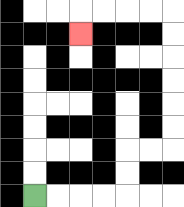{'start': '[1, 8]', 'end': '[3, 1]', 'path_directions': 'R,R,R,R,U,U,R,R,U,U,U,U,U,U,L,L,L,L,D', 'path_coordinates': '[[1, 8], [2, 8], [3, 8], [4, 8], [5, 8], [5, 7], [5, 6], [6, 6], [7, 6], [7, 5], [7, 4], [7, 3], [7, 2], [7, 1], [7, 0], [6, 0], [5, 0], [4, 0], [3, 0], [3, 1]]'}